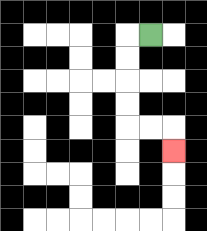{'start': '[6, 1]', 'end': '[7, 6]', 'path_directions': 'L,D,D,D,D,R,R,D', 'path_coordinates': '[[6, 1], [5, 1], [5, 2], [5, 3], [5, 4], [5, 5], [6, 5], [7, 5], [7, 6]]'}